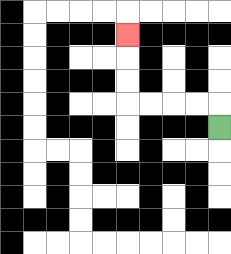{'start': '[9, 5]', 'end': '[5, 1]', 'path_directions': 'U,L,L,L,L,U,U,U', 'path_coordinates': '[[9, 5], [9, 4], [8, 4], [7, 4], [6, 4], [5, 4], [5, 3], [5, 2], [5, 1]]'}